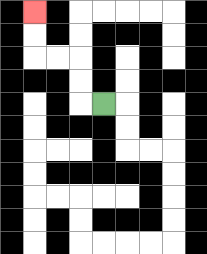{'start': '[4, 4]', 'end': '[1, 0]', 'path_directions': 'L,U,U,L,L,U,U', 'path_coordinates': '[[4, 4], [3, 4], [3, 3], [3, 2], [2, 2], [1, 2], [1, 1], [1, 0]]'}